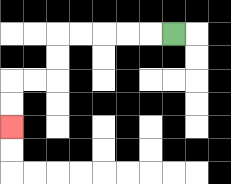{'start': '[7, 1]', 'end': '[0, 5]', 'path_directions': 'L,L,L,L,L,D,D,L,L,D,D', 'path_coordinates': '[[7, 1], [6, 1], [5, 1], [4, 1], [3, 1], [2, 1], [2, 2], [2, 3], [1, 3], [0, 3], [0, 4], [0, 5]]'}